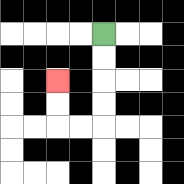{'start': '[4, 1]', 'end': '[2, 3]', 'path_directions': 'D,D,D,D,L,L,U,U', 'path_coordinates': '[[4, 1], [4, 2], [4, 3], [4, 4], [4, 5], [3, 5], [2, 5], [2, 4], [2, 3]]'}